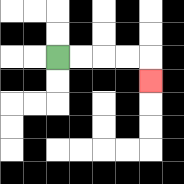{'start': '[2, 2]', 'end': '[6, 3]', 'path_directions': 'R,R,R,R,D', 'path_coordinates': '[[2, 2], [3, 2], [4, 2], [5, 2], [6, 2], [6, 3]]'}